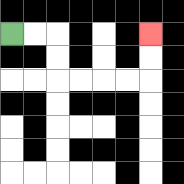{'start': '[0, 1]', 'end': '[6, 1]', 'path_directions': 'R,R,D,D,R,R,R,R,U,U', 'path_coordinates': '[[0, 1], [1, 1], [2, 1], [2, 2], [2, 3], [3, 3], [4, 3], [5, 3], [6, 3], [6, 2], [6, 1]]'}